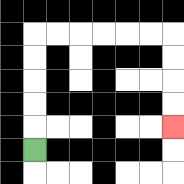{'start': '[1, 6]', 'end': '[7, 5]', 'path_directions': 'U,U,U,U,U,R,R,R,R,R,R,D,D,D,D', 'path_coordinates': '[[1, 6], [1, 5], [1, 4], [1, 3], [1, 2], [1, 1], [2, 1], [3, 1], [4, 1], [5, 1], [6, 1], [7, 1], [7, 2], [7, 3], [7, 4], [7, 5]]'}